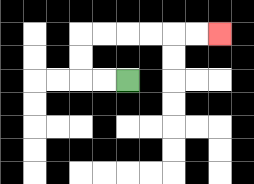{'start': '[5, 3]', 'end': '[9, 1]', 'path_directions': 'L,L,U,U,R,R,R,R,R,R', 'path_coordinates': '[[5, 3], [4, 3], [3, 3], [3, 2], [3, 1], [4, 1], [5, 1], [6, 1], [7, 1], [8, 1], [9, 1]]'}